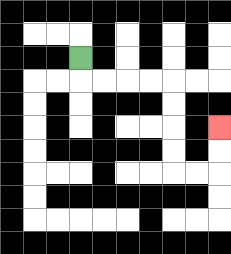{'start': '[3, 2]', 'end': '[9, 5]', 'path_directions': 'D,R,R,R,R,D,D,D,D,R,R,U,U', 'path_coordinates': '[[3, 2], [3, 3], [4, 3], [5, 3], [6, 3], [7, 3], [7, 4], [7, 5], [7, 6], [7, 7], [8, 7], [9, 7], [9, 6], [9, 5]]'}